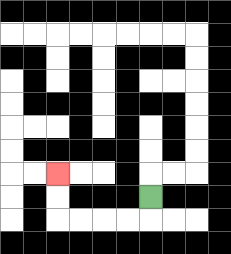{'start': '[6, 8]', 'end': '[2, 7]', 'path_directions': 'D,L,L,L,L,U,U', 'path_coordinates': '[[6, 8], [6, 9], [5, 9], [4, 9], [3, 9], [2, 9], [2, 8], [2, 7]]'}